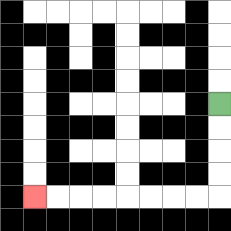{'start': '[9, 4]', 'end': '[1, 8]', 'path_directions': 'D,D,D,D,L,L,L,L,L,L,L,L', 'path_coordinates': '[[9, 4], [9, 5], [9, 6], [9, 7], [9, 8], [8, 8], [7, 8], [6, 8], [5, 8], [4, 8], [3, 8], [2, 8], [1, 8]]'}